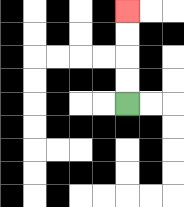{'start': '[5, 4]', 'end': '[5, 0]', 'path_directions': 'U,U,U,U', 'path_coordinates': '[[5, 4], [5, 3], [5, 2], [5, 1], [5, 0]]'}